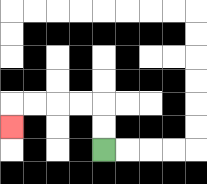{'start': '[4, 6]', 'end': '[0, 5]', 'path_directions': 'U,U,L,L,L,L,D', 'path_coordinates': '[[4, 6], [4, 5], [4, 4], [3, 4], [2, 4], [1, 4], [0, 4], [0, 5]]'}